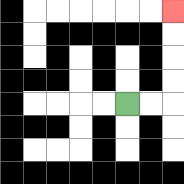{'start': '[5, 4]', 'end': '[7, 0]', 'path_directions': 'R,R,U,U,U,U', 'path_coordinates': '[[5, 4], [6, 4], [7, 4], [7, 3], [7, 2], [7, 1], [7, 0]]'}